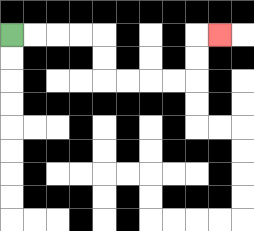{'start': '[0, 1]', 'end': '[9, 1]', 'path_directions': 'R,R,R,R,D,D,R,R,R,R,U,U,R', 'path_coordinates': '[[0, 1], [1, 1], [2, 1], [3, 1], [4, 1], [4, 2], [4, 3], [5, 3], [6, 3], [7, 3], [8, 3], [8, 2], [8, 1], [9, 1]]'}